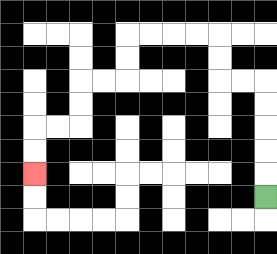{'start': '[11, 8]', 'end': '[1, 7]', 'path_directions': 'U,U,U,U,U,L,L,U,U,L,L,L,L,D,D,L,L,D,D,L,L,D,D', 'path_coordinates': '[[11, 8], [11, 7], [11, 6], [11, 5], [11, 4], [11, 3], [10, 3], [9, 3], [9, 2], [9, 1], [8, 1], [7, 1], [6, 1], [5, 1], [5, 2], [5, 3], [4, 3], [3, 3], [3, 4], [3, 5], [2, 5], [1, 5], [1, 6], [1, 7]]'}